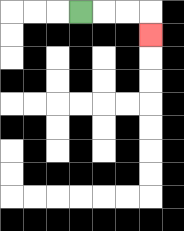{'start': '[3, 0]', 'end': '[6, 1]', 'path_directions': 'R,R,R,D', 'path_coordinates': '[[3, 0], [4, 0], [5, 0], [6, 0], [6, 1]]'}